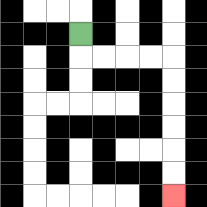{'start': '[3, 1]', 'end': '[7, 8]', 'path_directions': 'D,R,R,R,R,D,D,D,D,D,D', 'path_coordinates': '[[3, 1], [3, 2], [4, 2], [5, 2], [6, 2], [7, 2], [7, 3], [7, 4], [7, 5], [7, 6], [7, 7], [7, 8]]'}